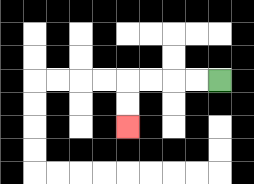{'start': '[9, 3]', 'end': '[5, 5]', 'path_directions': 'L,L,L,L,D,D', 'path_coordinates': '[[9, 3], [8, 3], [7, 3], [6, 3], [5, 3], [5, 4], [5, 5]]'}